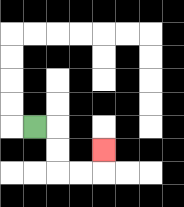{'start': '[1, 5]', 'end': '[4, 6]', 'path_directions': 'R,D,D,R,R,U', 'path_coordinates': '[[1, 5], [2, 5], [2, 6], [2, 7], [3, 7], [4, 7], [4, 6]]'}